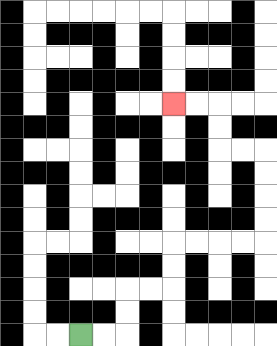{'start': '[3, 14]', 'end': '[7, 4]', 'path_directions': 'R,R,U,U,R,R,U,U,R,R,R,R,U,U,U,U,L,L,U,U,L,L', 'path_coordinates': '[[3, 14], [4, 14], [5, 14], [5, 13], [5, 12], [6, 12], [7, 12], [7, 11], [7, 10], [8, 10], [9, 10], [10, 10], [11, 10], [11, 9], [11, 8], [11, 7], [11, 6], [10, 6], [9, 6], [9, 5], [9, 4], [8, 4], [7, 4]]'}